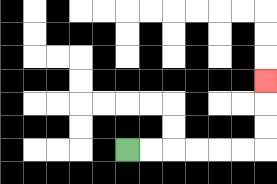{'start': '[5, 6]', 'end': '[11, 3]', 'path_directions': 'R,R,R,R,R,R,U,U,U', 'path_coordinates': '[[5, 6], [6, 6], [7, 6], [8, 6], [9, 6], [10, 6], [11, 6], [11, 5], [11, 4], [11, 3]]'}